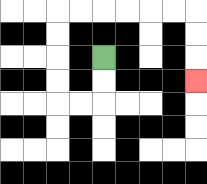{'start': '[4, 2]', 'end': '[8, 3]', 'path_directions': 'D,D,L,L,U,U,U,U,R,R,R,R,R,R,D,D,D', 'path_coordinates': '[[4, 2], [4, 3], [4, 4], [3, 4], [2, 4], [2, 3], [2, 2], [2, 1], [2, 0], [3, 0], [4, 0], [5, 0], [6, 0], [7, 0], [8, 0], [8, 1], [8, 2], [8, 3]]'}